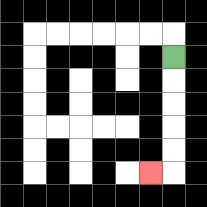{'start': '[7, 2]', 'end': '[6, 7]', 'path_directions': 'D,D,D,D,D,L', 'path_coordinates': '[[7, 2], [7, 3], [7, 4], [7, 5], [7, 6], [7, 7], [6, 7]]'}